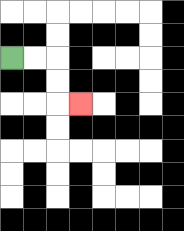{'start': '[0, 2]', 'end': '[3, 4]', 'path_directions': 'R,R,D,D,R', 'path_coordinates': '[[0, 2], [1, 2], [2, 2], [2, 3], [2, 4], [3, 4]]'}